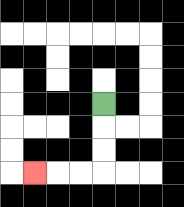{'start': '[4, 4]', 'end': '[1, 7]', 'path_directions': 'D,D,D,L,L,L', 'path_coordinates': '[[4, 4], [4, 5], [4, 6], [4, 7], [3, 7], [2, 7], [1, 7]]'}